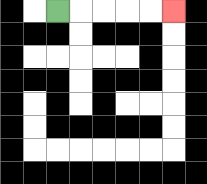{'start': '[2, 0]', 'end': '[7, 0]', 'path_directions': 'R,R,R,R,R', 'path_coordinates': '[[2, 0], [3, 0], [4, 0], [5, 0], [6, 0], [7, 0]]'}